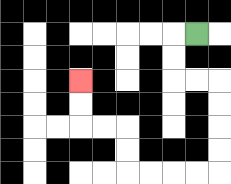{'start': '[8, 1]', 'end': '[3, 3]', 'path_directions': 'L,D,D,R,R,D,D,D,D,L,L,L,L,U,U,L,L,U,U', 'path_coordinates': '[[8, 1], [7, 1], [7, 2], [7, 3], [8, 3], [9, 3], [9, 4], [9, 5], [9, 6], [9, 7], [8, 7], [7, 7], [6, 7], [5, 7], [5, 6], [5, 5], [4, 5], [3, 5], [3, 4], [3, 3]]'}